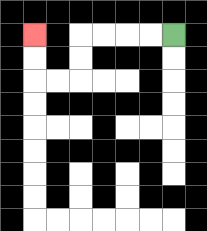{'start': '[7, 1]', 'end': '[1, 1]', 'path_directions': 'L,L,L,L,D,D,L,L,U,U', 'path_coordinates': '[[7, 1], [6, 1], [5, 1], [4, 1], [3, 1], [3, 2], [3, 3], [2, 3], [1, 3], [1, 2], [1, 1]]'}